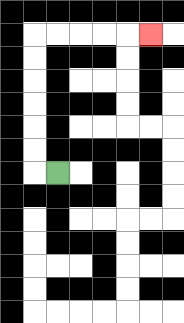{'start': '[2, 7]', 'end': '[6, 1]', 'path_directions': 'L,U,U,U,U,U,U,R,R,R,R,R', 'path_coordinates': '[[2, 7], [1, 7], [1, 6], [1, 5], [1, 4], [1, 3], [1, 2], [1, 1], [2, 1], [3, 1], [4, 1], [5, 1], [6, 1]]'}